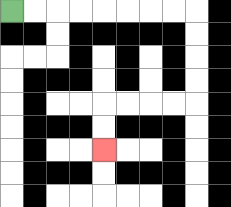{'start': '[0, 0]', 'end': '[4, 6]', 'path_directions': 'R,R,R,R,R,R,R,R,D,D,D,D,L,L,L,L,D,D', 'path_coordinates': '[[0, 0], [1, 0], [2, 0], [3, 0], [4, 0], [5, 0], [6, 0], [7, 0], [8, 0], [8, 1], [8, 2], [8, 3], [8, 4], [7, 4], [6, 4], [5, 4], [4, 4], [4, 5], [4, 6]]'}